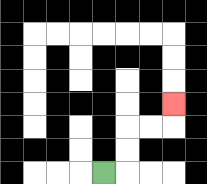{'start': '[4, 7]', 'end': '[7, 4]', 'path_directions': 'R,U,U,R,R,U', 'path_coordinates': '[[4, 7], [5, 7], [5, 6], [5, 5], [6, 5], [7, 5], [7, 4]]'}